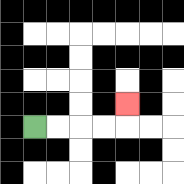{'start': '[1, 5]', 'end': '[5, 4]', 'path_directions': 'R,R,R,R,U', 'path_coordinates': '[[1, 5], [2, 5], [3, 5], [4, 5], [5, 5], [5, 4]]'}